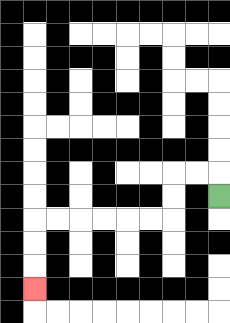{'start': '[9, 8]', 'end': '[1, 12]', 'path_directions': 'U,L,L,D,D,L,L,L,L,L,L,D,D,D', 'path_coordinates': '[[9, 8], [9, 7], [8, 7], [7, 7], [7, 8], [7, 9], [6, 9], [5, 9], [4, 9], [3, 9], [2, 9], [1, 9], [1, 10], [1, 11], [1, 12]]'}